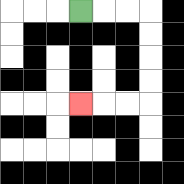{'start': '[3, 0]', 'end': '[3, 4]', 'path_directions': 'R,R,R,D,D,D,D,L,L,L', 'path_coordinates': '[[3, 0], [4, 0], [5, 0], [6, 0], [6, 1], [6, 2], [6, 3], [6, 4], [5, 4], [4, 4], [3, 4]]'}